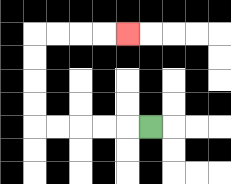{'start': '[6, 5]', 'end': '[5, 1]', 'path_directions': 'L,L,L,L,L,U,U,U,U,R,R,R,R', 'path_coordinates': '[[6, 5], [5, 5], [4, 5], [3, 5], [2, 5], [1, 5], [1, 4], [1, 3], [1, 2], [1, 1], [2, 1], [3, 1], [4, 1], [5, 1]]'}